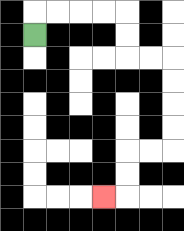{'start': '[1, 1]', 'end': '[4, 8]', 'path_directions': 'U,R,R,R,R,D,D,R,R,D,D,D,D,L,L,D,D,L', 'path_coordinates': '[[1, 1], [1, 0], [2, 0], [3, 0], [4, 0], [5, 0], [5, 1], [5, 2], [6, 2], [7, 2], [7, 3], [7, 4], [7, 5], [7, 6], [6, 6], [5, 6], [5, 7], [5, 8], [4, 8]]'}